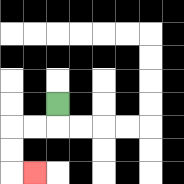{'start': '[2, 4]', 'end': '[1, 7]', 'path_directions': 'D,L,L,D,D,R', 'path_coordinates': '[[2, 4], [2, 5], [1, 5], [0, 5], [0, 6], [0, 7], [1, 7]]'}